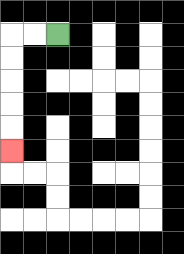{'start': '[2, 1]', 'end': '[0, 6]', 'path_directions': 'L,L,D,D,D,D,D', 'path_coordinates': '[[2, 1], [1, 1], [0, 1], [0, 2], [0, 3], [0, 4], [0, 5], [0, 6]]'}